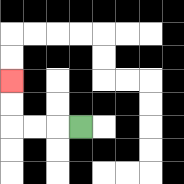{'start': '[3, 5]', 'end': '[0, 3]', 'path_directions': 'L,L,L,U,U', 'path_coordinates': '[[3, 5], [2, 5], [1, 5], [0, 5], [0, 4], [0, 3]]'}